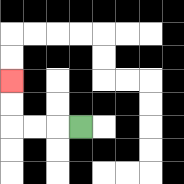{'start': '[3, 5]', 'end': '[0, 3]', 'path_directions': 'L,L,L,U,U', 'path_coordinates': '[[3, 5], [2, 5], [1, 5], [0, 5], [0, 4], [0, 3]]'}